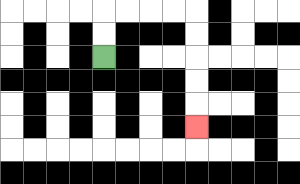{'start': '[4, 2]', 'end': '[8, 5]', 'path_directions': 'U,U,R,R,R,R,D,D,D,D,D', 'path_coordinates': '[[4, 2], [4, 1], [4, 0], [5, 0], [6, 0], [7, 0], [8, 0], [8, 1], [8, 2], [8, 3], [8, 4], [8, 5]]'}